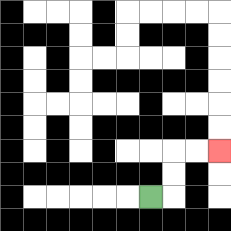{'start': '[6, 8]', 'end': '[9, 6]', 'path_directions': 'R,U,U,R,R', 'path_coordinates': '[[6, 8], [7, 8], [7, 7], [7, 6], [8, 6], [9, 6]]'}